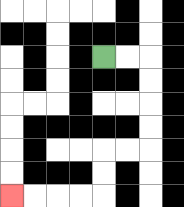{'start': '[4, 2]', 'end': '[0, 8]', 'path_directions': 'R,R,D,D,D,D,L,L,D,D,L,L,L,L', 'path_coordinates': '[[4, 2], [5, 2], [6, 2], [6, 3], [6, 4], [6, 5], [6, 6], [5, 6], [4, 6], [4, 7], [4, 8], [3, 8], [2, 8], [1, 8], [0, 8]]'}